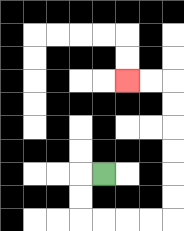{'start': '[4, 7]', 'end': '[5, 3]', 'path_directions': 'L,D,D,R,R,R,R,U,U,U,U,U,U,L,L', 'path_coordinates': '[[4, 7], [3, 7], [3, 8], [3, 9], [4, 9], [5, 9], [6, 9], [7, 9], [7, 8], [7, 7], [7, 6], [7, 5], [7, 4], [7, 3], [6, 3], [5, 3]]'}